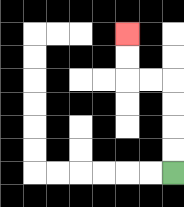{'start': '[7, 7]', 'end': '[5, 1]', 'path_directions': 'U,U,U,U,L,L,U,U', 'path_coordinates': '[[7, 7], [7, 6], [7, 5], [7, 4], [7, 3], [6, 3], [5, 3], [5, 2], [5, 1]]'}